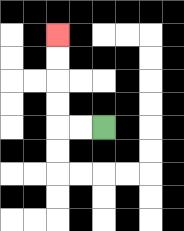{'start': '[4, 5]', 'end': '[2, 1]', 'path_directions': 'L,L,U,U,U,U', 'path_coordinates': '[[4, 5], [3, 5], [2, 5], [2, 4], [2, 3], [2, 2], [2, 1]]'}